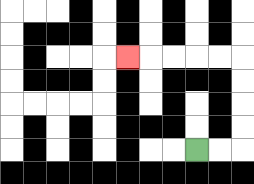{'start': '[8, 6]', 'end': '[5, 2]', 'path_directions': 'R,R,U,U,U,U,L,L,L,L,L', 'path_coordinates': '[[8, 6], [9, 6], [10, 6], [10, 5], [10, 4], [10, 3], [10, 2], [9, 2], [8, 2], [7, 2], [6, 2], [5, 2]]'}